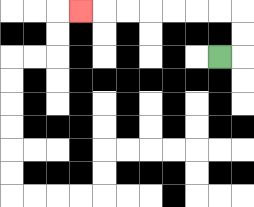{'start': '[9, 2]', 'end': '[3, 0]', 'path_directions': 'R,U,U,L,L,L,L,L,L,L', 'path_coordinates': '[[9, 2], [10, 2], [10, 1], [10, 0], [9, 0], [8, 0], [7, 0], [6, 0], [5, 0], [4, 0], [3, 0]]'}